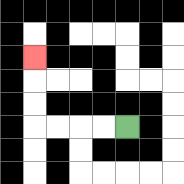{'start': '[5, 5]', 'end': '[1, 2]', 'path_directions': 'L,L,L,L,U,U,U', 'path_coordinates': '[[5, 5], [4, 5], [3, 5], [2, 5], [1, 5], [1, 4], [1, 3], [1, 2]]'}